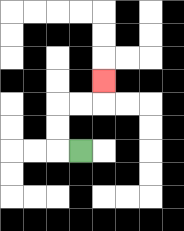{'start': '[3, 6]', 'end': '[4, 3]', 'path_directions': 'L,U,U,R,R,U', 'path_coordinates': '[[3, 6], [2, 6], [2, 5], [2, 4], [3, 4], [4, 4], [4, 3]]'}